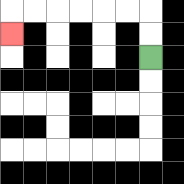{'start': '[6, 2]', 'end': '[0, 1]', 'path_directions': 'U,U,L,L,L,L,L,L,D', 'path_coordinates': '[[6, 2], [6, 1], [6, 0], [5, 0], [4, 0], [3, 0], [2, 0], [1, 0], [0, 0], [0, 1]]'}